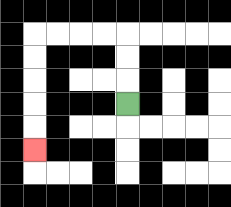{'start': '[5, 4]', 'end': '[1, 6]', 'path_directions': 'U,U,U,L,L,L,L,D,D,D,D,D', 'path_coordinates': '[[5, 4], [5, 3], [5, 2], [5, 1], [4, 1], [3, 1], [2, 1], [1, 1], [1, 2], [1, 3], [1, 4], [1, 5], [1, 6]]'}